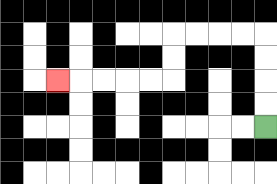{'start': '[11, 5]', 'end': '[2, 3]', 'path_directions': 'U,U,U,U,L,L,L,L,D,D,L,L,L,L,L', 'path_coordinates': '[[11, 5], [11, 4], [11, 3], [11, 2], [11, 1], [10, 1], [9, 1], [8, 1], [7, 1], [7, 2], [7, 3], [6, 3], [5, 3], [4, 3], [3, 3], [2, 3]]'}